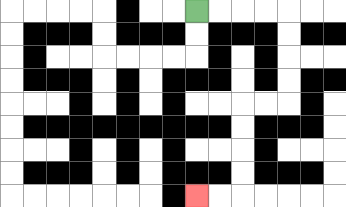{'start': '[8, 0]', 'end': '[8, 8]', 'path_directions': 'R,R,R,R,D,D,D,D,L,L,D,D,D,D,L,L', 'path_coordinates': '[[8, 0], [9, 0], [10, 0], [11, 0], [12, 0], [12, 1], [12, 2], [12, 3], [12, 4], [11, 4], [10, 4], [10, 5], [10, 6], [10, 7], [10, 8], [9, 8], [8, 8]]'}